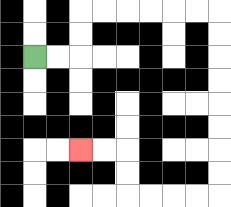{'start': '[1, 2]', 'end': '[3, 6]', 'path_directions': 'R,R,U,U,R,R,R,R,R,R,D,D,D,D,D,D,D,D,L,L,L,L,U,U,L,L', 'path_coordinates': '[[1, 2], [2, 2], [3, 2], [3, 1], [3, 0], [4, 0], [5, 0], [6, 0], [7, 0], [8, 0], [9, 0], [9, 1], [9, 2], [9, 3], [9, 4], [9, 5], [9, 6], [9, 7], [9, 8], [8, 8], [7, 8], [6, 8], [5, 8], [5, 7], [5, 6], [4, 6], [3, 6]]'}